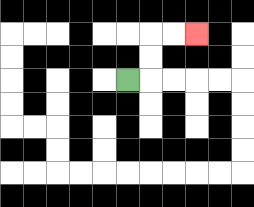{'start': '[5, 3]', 'end': '[8, 1]', 'path_directions': 'R,U,U,R,R', 'path_coordinates': '[[5, 3], [6, 3], [6, 2], [6, 1], [7, 1], [8, 1]]'}